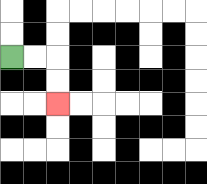{'start': '[0, 2]', 'end': '[2, 4]', 'path_directions': 'R,R,D,D', 'path_coordinates': '[[0, 2], [1, 2], [2, 2], [2, 3], [2, 4]]'}